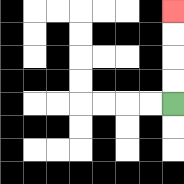{'start': '[7, 4]', 'end': '[7, 0]', 'path_directions': 'U,U,U,U', 'path_coordinates': '[[7, 4], [7, 3], [7, 2], [7, 1], [7, 0]]'}